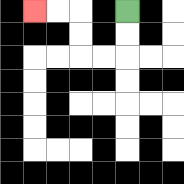{'start': '[5, 0]', 'end': '[1, 0]', 'path_directions': 'D,D,L,L,U,U,L,L', 'path_coordinates': '[[5, 0], [5, 1], [5, 2], [4, 2], [3, 2], [3, 1], [3, 0], [2, 0], [1, 0]]'}